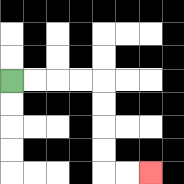{'start': '[0, 3]', 'end': '[6, 7]', 'path_directions': 'R,R,R,R,D,D,D,D,R,R', 'path_coordinates': '[[0, 3], [1, 3], [2, 3], [3, 3], [4, 3], [4, 4], [4, 5], [4, 6], [4, 7], [5, 7], [6, 7]]'}